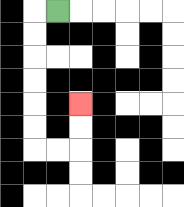{'start': '[2, 0]', 'end': '[3, 4]', 'path_directions': 'L,D,D,D,D,D,D,R,R,U,U', 'path_coordinates': '[[2, 0], [1, 0], [1, 1], [1, 2], [1, 3], [1, 4], [1, 5], [1, 6], [2, 6], [3, 6], [3, 5], [3, 4]]'}